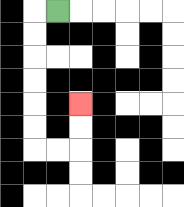{'start': '[2, 0]', 'end': '[3, 4]', 'path_directions': 'L,D,D,D,D,D,D,R,R,U,U', 'path_coordinates': '[[2, 0], [1, 0], [1, 1], [1, 2], [1, 3], [1, 4], [1, 5], [1, 6], [2, 6], [3, 6], [3, 5], [3, 4]]'}